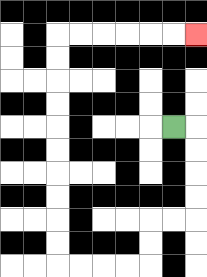{'start': '[7, 5]', 'end': '[8, 1]', 'path_directions': 'R,D,D,D,D,L,L,D,D,L,L,L,L,U,U,U,U,U,U,U,U,U,U,R,R,R,R,R,R', 'path_coordinates': '[[7, 5], [8, 5], [8, 6], [8, 7], [8, 8], [8, 9], [7, 9], [6, 9], [6, 10], [6, 11], [5, 11], [4, 11], [3, 11], [2, 11], [2, 10], [2, 9], [2, 8], [2, 7], [2, 6], [2, 5], [2, 4], [2, 3], [2, 2], [2, 1], [3, 1], [4, 1], [5, 1], [6, 1], [7, 1], [8, 1]]'}